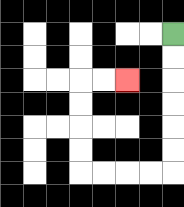{'start': '[7, 1]', 'end': '[5, 3]', 'path_directions': 'D,D,D,D,D,D,L,L,L,L,U,U,U,U,R,R', 'path_coordinates': '[[7, 1], [7, 2], [7, 3], [7, 4], [7, 5], [7, 6], [7, 7], [6, 7], [5, 7], [4, 7], [3, 7], [3, 6], [3, 5], [3, 4], [3, 3], [4, 3], [5, 3]]'}